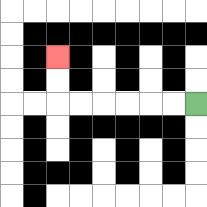{'start': '[8, 4]', 'end': '[2, 2]', 'path_directions': 'L,L,L,L,L,L,U,U', 'path_coordinates': '[[8, 4], [7, 4], [6, 4], [5, 4], [4, 4], [3, 4], [2, 4], [2, 3], [2, 2]]'}